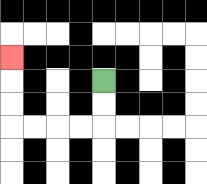{'start': '[4, 3]', 'end': '[0, 2]', 'path_directions': 'D,D,L,L,L,L,U,U,U', 'path_coordinates': '[[4, 3], [4, 4], [4, 5], [3, 5], [2, 5], [1, 5], [0, 5], [0, 4], [0, 3], [0, 2]]'}